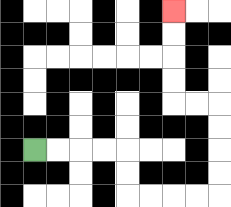{'start': '[1, 6]', 'end': '[7, 0]', 'path_directions': 'R,R,R,R,D,D,R,R,R,R,U,U,U,U,L,L,U,U,U,U', 'path_coordinates': '[[1, 6], [2, 6], [3, 6], [4, 6], [5, 6], [5, 7], [5, 8], [6, 8], [7, 8], [8, 8], [9, 8], [9, 7], [9, 6], [9, 5], [9, 4], [8, 4], [7, 4], [7, 3], [7, 2], [7, 1], [7, 0]]'}